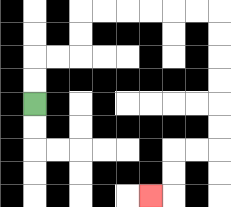{'start': '[1, 4]', 'end': '[6, 8]', 'path_directions': 'U,U,R,R,U,U,R,R,R,R,R,R,D,D,D,D,D,D,L,L,D,D,L', 'path_coordinates': '[[1, 4], [1, 3], [1, 2], [2, 2], [3, 2], [3, 1], [3, 0], [4, 0], [5, 0], [6, 0], [7, 0], [8, 0], [9, 0], [9, 1], [9, 2], [9, 3], [9, 4], [9, 5], [9, 6], [8, 6], [7, 6], [7, 7], [7, 8], [6, 8]]'}